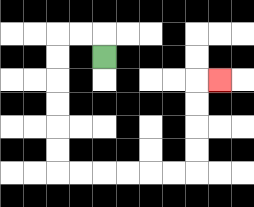{'start': '[4, 2]', 'end': '[9, 3]', 'path_directions': 'U,L,L,D,D,D,D,D,D,R,R,R,R,R,R,U,U,U,U,R', 'path_coordinates': '[[4, 2], [4, 1], [3, 1], [2, 1], [2, 2], [2, 3], [2, 4], [2, 5], [2, 6], [2, 7], [3, 7], [4, 7], [5, 7], [6, 7], [7, 7], [8, 7], [8, 6], [8, 5], [8, 4], [8, 3], [9, 3]]'}